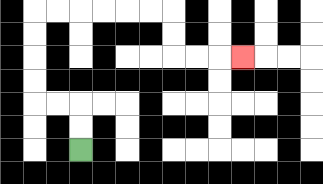{'start': '[3, 6]', 'end': '[10, 2]', 'path_directions': 'U,U,L,L,U,U,U,U,R,R,R,R,R,R,D,D,R,R,R', 'path_coordinates': '[[3, 6], [3, 5], [3, 4], [2, 4], [1, 4], [1, 3], [1, 2], [1, 1], [1, 0], [2, 0], [3, 0], [4, 0], [5, 0], [6, 0], [7, 0], [7, 1], [7, 2], [8, 2], [9, 2], [10, 2]]'}